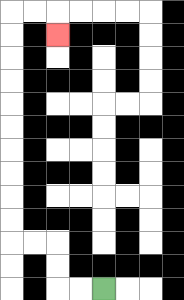{'start': '[4, 12]', 'end': '[2, 1]', 'path_directions': 'L,L,U,U,L,L,U,U,U,U,U,U,U,U,U,U,R,R,D', 'path_coordinates': '[[4, 12], [3, 12], [2, 12], [2, 11], [2, 10], [1, 10], [0, 10], [0, 9], [0, 8], [0, 7], [0, 6], [0, 5], [0, 4], [0, 3], [0, 2], [0, 1], [0, 0], [1, 0], [2, 0], [2, 1]]'}